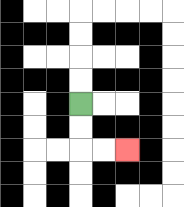{'start': '[3, 4]', 'end': '[5, 6]', 'path_directions': 'D,D,R,R', 'path_coordinates': '[[3, 4], [3, 5], [3, 6], [4, 6], [5, 6]]'}